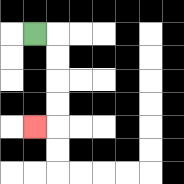{'start': '[1, 1]', 'end': '[1, 5]', 'path_directions': 'R,D,D,D,D,L', 'path_coordinates': '[[1, 1], [2, 1], [2, 2], [2, 3], [2, 4], [2, 5], [1, 5]]'}